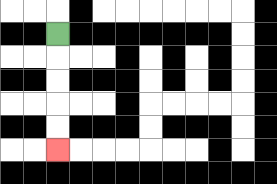{'start': '[2, 1]', 'end': '[2, 6]', 'path_directions': 'D,D,D,D,D', 'path_coordinates': '[[2, 1], [2, 2], [2, 3], [2, 4], [2, 5], [2, 6]]'}